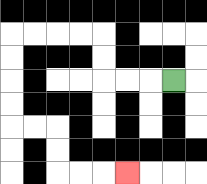{'start': '[7, 3]', 'end': '[5, 7]', 'path_directions': 'L,L,L,U,U,L,L,L,L,D,D,D,D,R,R,D,D,R,R,R', 'path_coordinates': '[[7, 3], [6, 3], [5, 3], [4, 3], [4, 2], [4, 1], [3, 1], [2, 1], [1, 1], [0, 1], [0, 2], [0, 3], [0, 4], [0, 5], [1, 5], [2, 5], [2, 6], [2, 7], [3, 7], [4, 7], [5, 7]]'}